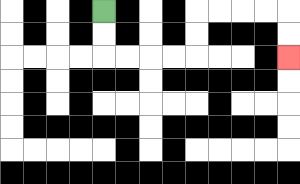{'start': '[4, 0]', 'end': '[12, 2]', 'path_directions': 'D,D,R,R,R,R,U,U,R,R,R,R,D,D', 'path_coordinates': '[[4, 0], [4, 1], [4, 2], [5, 2], [6, 2], [7, 2], [8, 2], [8, 1], [8, 0], [9, 0], [10, 0], [11, 0], [12, 0], [12, 1], [12, 2]]'}